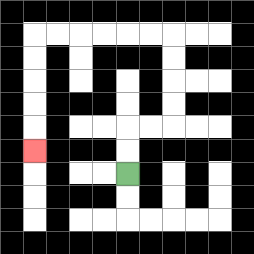{'start': '[5, 7]', 'end': '[1, 6]', 'path_directions': 'U,U,R,R,U,U,U,U,L,L,L,L,L,L,D,D,D,D,D', 'path_coordinates': '[[5, 7], [5, 6], [5, 5], [6, 5], [7, 5], [7, 4], [7, 3], [7, 2], [7, 1], [6, 1], [5, 1], [4, 1], [3, 1], [2, 1], [1, 1], [1, 2], [1, 3], [1, 4], [1, 5], [1, 6]]'}